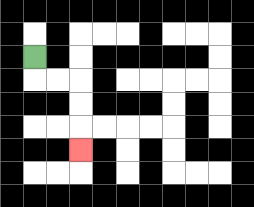{'start': '[1, 2]', 'end': '[3, 6]', 'path_directions': 'D,R,R,D,D,D', 'path_coordinates': '[[1, 2], [1, 3], [2, 3], [3, 3], [3, 4], [3, 5], [3, 6]]'}